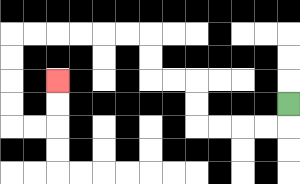{'start': '[12, 4]', 'end': '[2, 3]', 'path_directions': 'D,L,L,L,L,U,U,L,L,U,U,L,L,L,L,L,L,D,D,D,D,R,R,U,U', 'path_coordinates': '[[12, 4], [12, 5], [11, 5], [10, 5], [9, 5], [8, 5], [8, 4], [8, 3], [7, 3], [6, 3], [6, 2], [6, 1], [5, 1], [4, 1], [3, 1], [2, 1], [1, 1], [0, 1], [0, 2], [0, 3], [0, 4], [0, 5], [1, 5], [2, 5], [2, 4], [2, 3]]'}